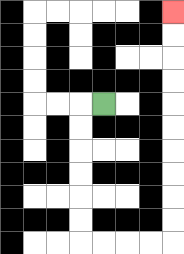{'start': '[4, 4]', 'end': '[7, 0]', 'path_directions': 'L,D,D,D,D,D,D,R,R,R,R,U,U,U,U,U,U,U,U,U,U', 'path_coordinates': '[[4, 4], [3, 4], [3, 5], [3, 6], [3, 7], [3, 8], [3, 9], [3, 10], [4, 10], [5, 10], [6, 10], [7, 10], [7, 9], [7, 8], [7, 7], [7, 6], [7, 5], [7, 4], [7, 3], [7, 2], [7, 1], [7, 0]]'}